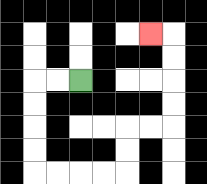{'start': '[3, 3]', 'end': '[6, 1]', 'path_directions': 'L,L,D,D,D,D,R,R,R,R,U,U,R,R,U,U,U,U,L', 'path_coordinates': '[[3, 3], [2, 3], [1, 3], [1, 4], [1, 5], [1, 6], [1, 7], [2, 7], [3, 7], [4, 7], [5, 7], [5, 6], [5, 5], [6, 5], [7, 5], [7, 4], [7, 3], [7, 2], [7, 1], [6, 1]]'}